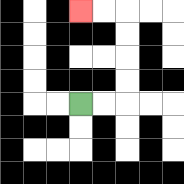{'start': '[3, 4]', 'end': '[3, 0]', 'path_directions': 'R,R,U,U,U,U,L,L', 'path_coordinates': '[[3, 4], [4, 4], [5, 4], [5, 3], [5, 2], [5, 1], [5, 0], [4, 0], [3, 0]]'}